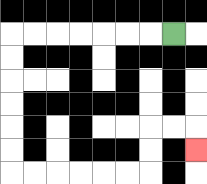{'start': '[7, 1]', 'end': '[8, 6]', 'path_directions': 'L,L,L,L,L,L,L,D,D,D,D,D,D,R,R,R,R,R,R,U,U,R,R,D', 'path_coordinates': '[[7, 1], [6, 1], [5, 1], [4, 1], [3, 1], [2, 1], [1, 1], [0, 1], [0, 2], [0, 3], [0, 4], [0, 5], [0, 6], [0, 7], [1, 7], [2, 7], [3, 7], [4, 7], [5, 7], [6, 7], [6, 6], [6, 5], [7, 5], [8, 5], [8, 6]]'}